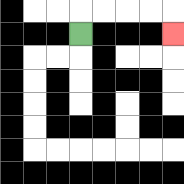{'start': '[3, 1]', 'end': '[7, 1]', 'path_directions': 'U,R,R,R,R,D', 'path_coordinates': '[[3, 1], [3, 0], [4, 0], [5, 0], [6, 0], [7, 0], [7, 1]]'}